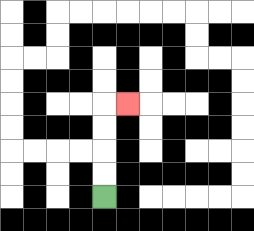{'start': '[4, 8]', 'end': '[5, 4]', 'path_directions': 'U,U,U,U,R', 'path_coordinates': '[[4, 8], [4, 7], [4, 6], [4, 5], [4, 4], [5, 4]]'}